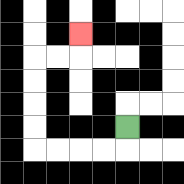{'start': '[5, 5]', 'end': '[3, 1]', 'path_directions': 'D,L,L,L,L,U,U,U,U,R,R,U', 'path_coordinates': '[[5, 5], [5, 6], [4, 6], [3, 6], [2, 6], [1, 6], [1, 5], [1, 4], [1, 3], [1, 2], [2, 2], [3, 2], [3, 1]]'}